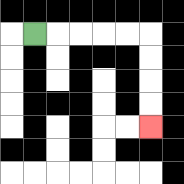{'start': '[1, 1]', 'end': '[6, 5]', 'path_directions': 'R,R,R,R,R,D,D,D,D', 'path_coordinates': '[[1, 1], [2, 1], [3, 1], [4, 1], [5, 1], [6, 1], [6, 2], [6, 3], [6, 4], [6, 5]]'}